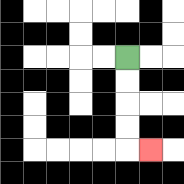{'start': '[5, 2]', 'end': '[6, 6]', 'path_directions': 'D,D,D,D,R', 'path_coordinates': '[[5, 2], [5, 3], [5, 4], [5, 5], [5, 6], [6, 6]]'}